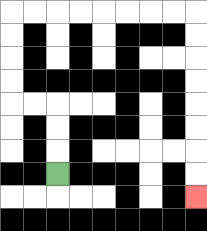{'start': '[2, 7]', 'end': '[8, 8]', 'path_directions': 'U,U,U,L,L,U,U,U,U,R,R,R,R,R,R,R,R,D,D,D,D,D,D,D,D', 'path_coordinates': '[[2, 7], [2, 6], [2, 5], [2, 4], [1, 4], [0, 4], [0, 3], [0, 2], [0, 1], [0, 0], [1, 0], [2, 0], [3, 0], [4, 0], [5, 0], [6, 0], [7, 0], [8, 0], [8, 1], [8, 2], [8, 3], [8, 4], [8, 5], [8, 6], [8, 7], [8, 8]]'}